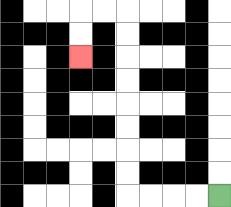{'start': '[9, 8]', 'end': '[3, 2]', 'path_directions': 'L,L,L,L,U,U,U,U,U,U,U,U,L,L,D,D', 'path_coordinates': '[[9, 8], [8, 8], [7, 8], [6, 8], [5, 8], [5, 7], [5, 6], [5, 5], [5, 4], [5, 3], [5, 2], [5, 1], [5, 0], [4, 0], [3, 0], [3, 1], [3, 2]]'}